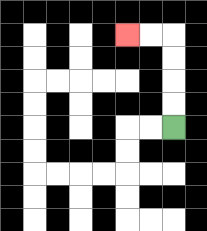{'start': '[7, 5]', 'end': '[5, 1]', 'path_directions': 'U,U,U,U,L,L', 'path_coordinates': '[[7, 5], [7, 4], [7, 3], [7, 2], [7, 1], [6, 1], [5, 1]]'}